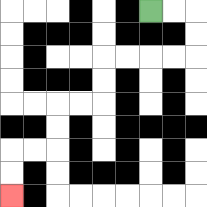{'start': '[6, 0]', 'end': '[0, 8]', 'path_directions': 'R,R,D,D,L,L,L,L,D,D,L,L,D,D,L,L,D,D', 'path_coordinates': '[[6, 0], [7, 0], [8, 0], [8, 1], [8, 2], [7, 2], [6, 2], [5, 2], [4, 2], [4, 3], [4, 4], [3, 4], [2, 4], [2, 5], [2, 6], [1, 6], [0, 6], [0, 7], [0, 8]]'}